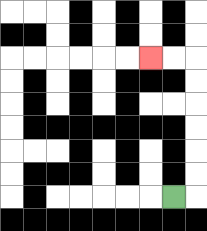{'start': '[7, 8]', 'end': '[6, 2]', 'path_directions': 'R,U,U,U,U,U,U,L,L', 'path_coordinates': '[[7, 8], [8, 8], [8, 7], [8, 6], [8, 5], [8, 4], [8, 3], [8, 2], [7, 2], [6, 2]]'}